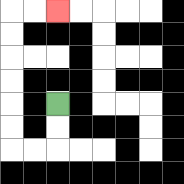{'start': '[2, 4]', 'end': '[2, 0]', 'path_directions': 'D,D,L,L,U,U,U,U,U,U,R,R', 'path_coordinates': '[[2, 4], [2, 5], [2, 6], [1, 6], [0, 6], [0, 5], [0, 4], [0, 3], [0, 2], [0, 1], [0, 0], [1, 0], [2, 0]]'}